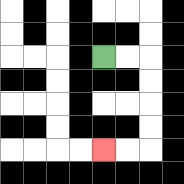{'start': '[4, 2]', 'end': '[4, 6]', 'path_directions': 'R,R,D,D,D,D,L,L', 'path_coordinates': '[[4, 2], [5, 2], [6, 2], [6, 3], [6, 4], [6, 5], [6, 6], [5, 6], [4, 6]]'}